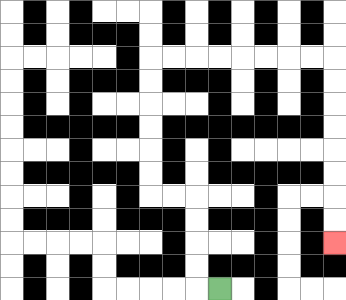{'start': '[9, 12]', 'end': '[14, 10]', 'path_directions': 'L,U,U,U,U,L,L,U,U,U,U,U,U,R,R,R,R,R,R,R,R,D,D,D,D,D,D,D,D', 'path_coordinates': '[[9, 12], [8, 12], [8, 11], [8, 10], [8, 9], [8, 8], [7, 8], [6, 8], [6, 7], [6, 6], [6, 5], [6, 4], [6, 3], [6, 2], [7, 2], [8, 2], [9, 2], [10, 2], [11, 2], [12, 2], [13, 2], [14, 2], [14, 3], [14, 4], [14, 5], [14, 6], [14, 7], [14, 8], [14, 9], [14, 10]]'}